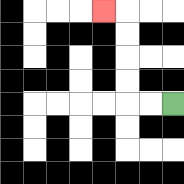{'start': '[7, 4]', 'end': '[4, 0]', 'path_directions': 'L,L,U,U,U,U,L', 'path_coordinates': '[[7, 4], [6, 4], [5, 4], [5, 3], [5, 2], [5, 1], [5, 0], [4, 0]]'}